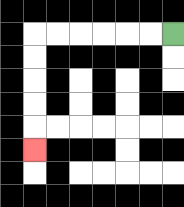{'start': '[7, 1]', 'end': '[1, 6]', 'path_directions': 'L,L,L,L,L,L,D,D,D,D,D', 'path_coordinates': '[[7, 1], [6, 1], [5, 1], [4, 1], [3, 1], [2, 1], [1, 1], [1, 2], [1, 3], [1, 4], [1, 5], [1, 6]]'}